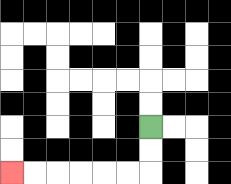{'start': '[6, 5]', 'end': '[0, 7]', 'path_directions': 'D,D,L,L,L,L,L,L', 'path_coordinates': '[[6, 5], [6, 6], [6, 7], [5, 7], [4, 7], [3, 7], [2, 7], [1, 7], [0, 7]]'}